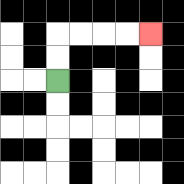{'start': '[2, 3]', 'end': '[6, 1]', 'path_directions': 'U,U,R,R,R,R', 'path_coordinates': '[[2, 3], [2, 2], [2, 1], [3, 1], [4, 1], [5, 1], [6, 1]]'}